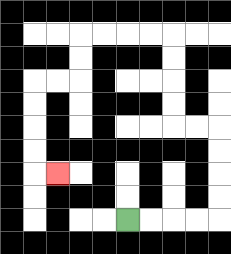{'start': '[5, 9]', 'end': '[2, 7]', 'path_directions': 'R,R,R,R,U,U,U,U,L,L,U,U,U,U,L,L,L,L,D,D,L,L,D,D,D,D,R', 'path_coordinates': '[[5, 9], [6, 9], [7, 9], [8, 9], [9, 9], [9, 8], [9, 7], [9, 6], [9, 5], [8, 5], [7, 5], [7, 4], [7, 3], [7, 2], [7, 1], [6, 1], [5, 1], [4, 1], [3, 1], [3, 2], [3, 3], [2, 3], [1, 3], [1, 4], [1, 5], [1, 6], [1, 7], [2, 7]]'}